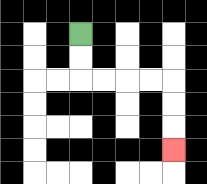{'start': '[3, 1]', 'end': '[7, 6]', 'path_directions': 'D,D,R,R,R,R,D,D,D', 'path_coordinates': '[[3, 1], [3, 2], [3, 3], [4, 3], [5, 3], [6, 3], [7, 3], [7, 4], [7, 5], [7, 6]]'}